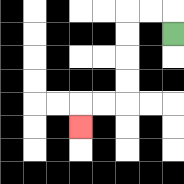{'start': '[7, 1]', 'end': '[3, 5]', 'path_directions': 'U,L,L,D,D,D,D,L,L,D', 'path_coordinates': '[[7, 1], [7, 0], [6, 0], [5, 0], [5, 1], [5, 2], [5, 3], [5, 4], [4, 4], [3, 4], [3, 5]]'}